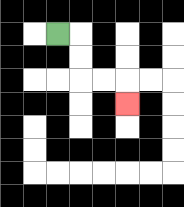{'start': '[2, 1]', 'end': '[5, 4]', 'path_directions': 'R,D,D,R,R,D', 'path_coordinates': '[[2, 1], [3, 1], [3, 2], [3, 3], [4, 3], [5, 3], [5, 4]]'}